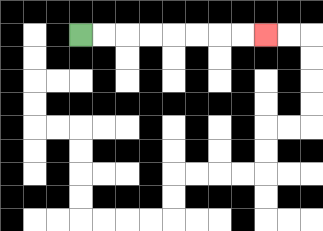{'start': '[3, 1]', 'end': '[11, 1]', 'path_directions': 'R,R,R,R,R,R,R,R', 'path_coordinates': '[[3, 1], [4, 1], [5, 1], [6, 1], [7, 1], [8, 1], [9, 1], [10, 1], [11, 1]]'}